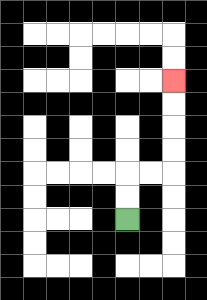{'start': '[5, 9]', 'end': '[7, 3]', 'path_directions': 'U,U,R,R,U,U,U,U', 'path_coordinates': '[[5, 9], [5, 8], [5, 7], [6, 7], [7, 7], [7, 6], [7, 5], [7, 4], [7, 3]]'}